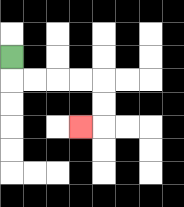{'start': '[0, 2]', 'end': '[3, 5]', 'path_directions': 'D,R,R,R,R,D,D,L', 'path_coordinates': '[[0, 2], [0, 3], [1, 3], [2, 3], [3, 3], [4, 3], [4, 4], [4, 5], [3, 5]]'}